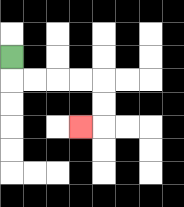{'start': '[0, 2]', 'end': '[3, 5]', 'path_directions': 'D,R,R,R,R,D,D,L', 'path_coordinates': '[[0, 2], [0, 3], [1, 3], [2, 3], [3, 3], [4, 3], [4, 4], [4, 5], [3, 5]]'}